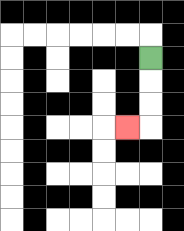{'start': '[6, 2]', 'end': '[5, 5]', 'path_directions': 'D,D,D,L', 'path_coordinates': '[[6, 2], [6, 3], [6, 4], [6, 5], [5, 5]]'}